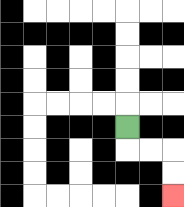{'start': '[5, 5]', 'end': '[7, 8]', 'path_directions': 'D,R,R,D,D', 'path_coordinates': '[[5, 5], [5, 6], [6, 6], [7, 6], [7, 7], [7, 8]]'}